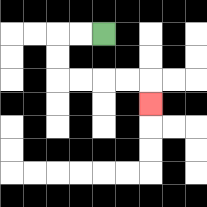{'start': '[4, 1]', 'end': '[6, 4]', 'path_directions': 'L,L,D,D,R,R,R,R,D', 'path_coordinates': '[[4, 1], [3, 1], [2, 1], [2, 2], [2, 3], [3, 3], [4, 3], [5, 3], [6, 3], [6, 4]]'}